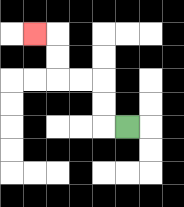{'start': '[5, 5]', 'end': '[1, 1]', 'path_directions': 'L,U,U,L,L,U,U,L', 'path_coordinates': '[[5, 5], [4, 5], [4, 4], [4, 3], [3, 3], [2, 3], [2, 2], [2, 1], [1, 1]]'}